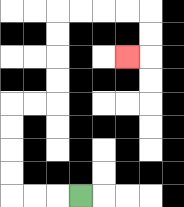{'start': '[3, 8]', 'end': '[5, 2]', 'path_directions': 'L,L,L,U,U,U,U,R,R,U,U,U,U,R,R,R,R,D,D,L', 'path_coordinates': '[[3, 8], [2, 8], [1, 8], [0, 8], [0, 7], [0, 6], [0, 5], [0, 4], [1, 4], [2, 4], [2, 3], [2, 2], [2, 1], [2, 0], [3, 0], [4, 0], [5, 0], [6, 0], [6, 1], [6, 2], [5, 2]]'}